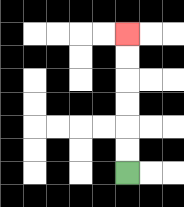{'start': '[5, 7]', 'end': '[5, 1]', 'path_directions': 'U,U,U,U,U,U', 'path_coordinates': '[[5, 7], [5, 6], [5, 5], [5, 4], [5, 3], [5, 2], [5, 1]]'}